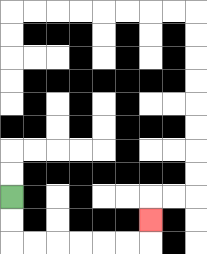{'start': '[0, 8]', 'end': '[6, 9]', 'path_directions': 'D,D,R,R,R,R,R,R,U', 'path_coordinates': '[[0, 8], [0, 9], [0, 10], [1, 10], [2, 10], [3, 10], [4, 10], [5, 10], [6, 10], [6, 9]]'}